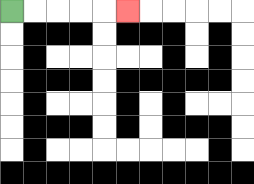{'start': '[0, 0]', 'end': '[5, 0]', 'path_directions': 'R,R,R,R,R', 'path_coordinates': '[[0, 0], [1, 0], [2, 0], [3, 0], [4, 0], [5, 0]]'}